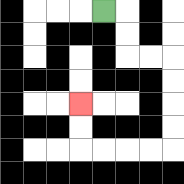{'start': '[4, 0]', 'end': '[3, 4]', 'path_directions': 'R,D,D,R,R,D,D,D,D,L,L,L,L,U,U', 'path_coordinates': '[[4, 0], [5, 0], [5, 1], [5, 2], [6, 2], [7, 2], [7, 3], [7, 4], [7, 5], [7, 6], [6, 6], [5, 6], [4, 6], [3, 6], [3, 5], [3, 4]]'}